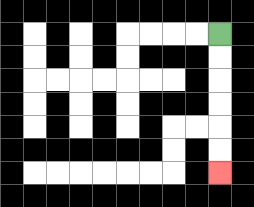{'start': '[9, 1]', 'end': '[9, 7]', 'path_directions': 'D,D,D,D,D,D', 'path_coordinates': '[[9, 1], [9, 2], [9, 3], [9, 4], [9, 5], [9, 6], [9, 7]]'}